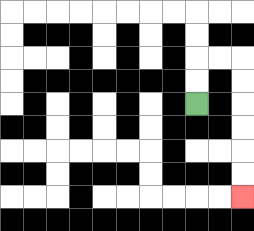{'start': '[8, 4]', 'end': '[10, 8]', 'path_directions': 'U,U,R,R,D,D,D,D,D,D', 'path_coordinates': '[[8, 4], [8, 3], [8, 2], [9, 2], [10, 2], [10, 3], [10, 4], [10, 5], [10, 6], [10, 7], [10, 8]]'}